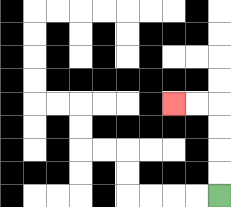{'start': '[9, 8]', 'end': '[7, 4]', 'path_directions': 'U,U,U,U,L,L', 'path_coordinates': '[[9, 8], [9, 7], [9, 6], [9, 5], [9, 4], [8, 4], [7, 4]]'}